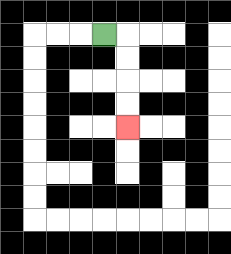{'start': '[4, 1]', 'end': '[5, 5]', 'path_directions': 'R,D,D,D,D', 'path_coordinates': '[[4, 1], [5, 1], [5, 2], [5, 3], [5, 4], [5, 5]]'}